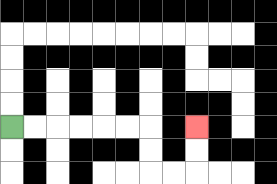{'start': '[0, 5]', 'end': '[8, 5]', 'path_directions': 'R,R,R,R,R,R,D,D,R,R,U,U', 'path_coordinates': '[[0, 5], [1, 5], [2, 5], [3, 5], [4, 5], [5, 5], [6, 5], [6, 6], [6, 7], [7, 7], [8, 7], [8, 6], [8, 5]]'}